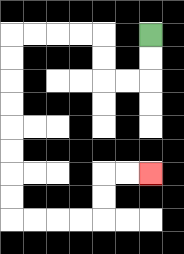{'start': '[6, 1]', 'end': '[6, 7]', 'path_directions': 'D,D,L,L,U,U,L,L,L,L,D,D,D,D,D,D,D,D,R,R,R,R,U,U,R,R', 'path_coordinates': '[[6, 1], [6, 2], [6, 3], [5, 3], [4, 3], [4, 2], [4, 1], [3, 1], [2, 1], [1, 1], [0, 1], [0, 2], [0, 3], [0, 4], [0, 5], [0, 6], [0, 7], [0, 8], [0, 9], [1, 9], [2, 9], [3, 9], [4, 9], [4, 8], [4, 7], [5, 7], [6, 7]]'}